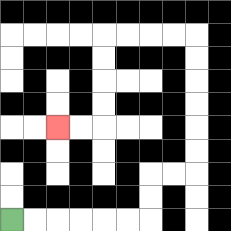{'start': '[0, 9]', 'end': '[2, 5]', 'path_directions': 'R,R,R,R,R,R,U,U,R,R,U,U,U,U,U,U,L,L,L,L,D,D,D,D,L,L', 'path_coordinates': '[[0, 9], [1, 9], [2, 9], [3, 9], [4, 9], [5, 9], [6, 9], [6, 8], [6, 7], [7, 7], [8, 7], [8, 6], [8, 5], [8, 4], [8, 3], [8, 2], [8, 1], [7, 1], [6, 1], [5, 1], [4, 1], [4, 2], [4, 3], [4, 4], [4, 5], [3, 5], [2, 5]]'}